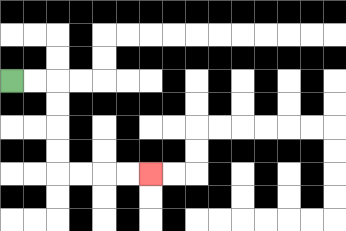{'start': '[0, 3]', 'end': '[6, 7]', 'path_directions': 'R,R,D,D,D,D,R,R,R,R', 'path_coordinates': '[[0, 3], [1, 3], [2, 3], [2, 4], [2, 5], [2, 6], [2, 7], [3, 7], [4, 7], [5, 7], [6, 7]]'}